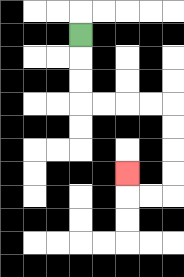{'start': '[3, 1]', 'end': '[5, 7]', 'path_directions': 'D,D,D,R,R,R,R,D,D,D,D,L,L,U', 'path_coordinates': '[[3, 1], [3, 2], [3, 3], [3, 4], [4, 4], [5, 4], [6, 4], [7, 4], [7, 5], [7, 6], [7, 7], [7, 8], [6, 8], [5, 8], [5, 7]]'}